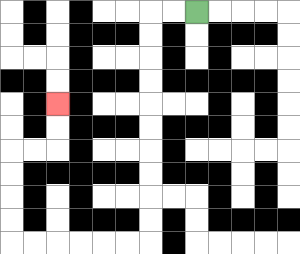{'start': '[8, 0]', 'end': '[2, 4]', 'path_directions': 'L,L,D,D,D,D,D,D,D,D,D,D,L,L,L,L,L,L,U,U,U,U,R,R,U,U', 'path_coordinates': '[[8, 0], [7, 0], [6, 0], [6, 1], [6, 2], [6, 3], [6, 4], [6, 5], [6, 6], [6, 7], [6, 8], [6, 9], [6, 10], [5, 10], [4, 10], [3, 10], [2, 10], [1, 10], [0, 10], [0, 9], [0, 8], [0, 7], [0, 6], [1, 6], [2, 6], [2, 5], [2, 4]]'}